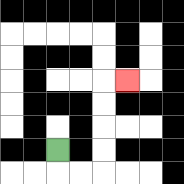{'start': '[2, 6]', 'end': '[5, 3]', 'path_directions': 'D,R,R,U,U,U,U,R', 'path_coordinates': '[[2, 6], [2, 7], [3, 7], [4, 7], [4, 6], [4, 5], [4, 4], [4, 3], [5, 3]]'}